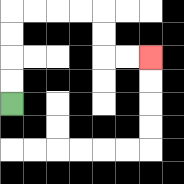{'start': '[0, 4]', 'end': '[6, 2]', 'path_directions': 'U,U,U,U,R,R,R,R,D,D,R,R', 'path_coordinates': '[[0, 4], [0, 3], [0, 2], [0, 1], [0, 0], [1, 0], [2, 0], [3, 0], [4, 0], [4, 1], [4, 2], [5, 2], [6, 2]]'}